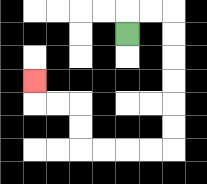{'start': '[5, 1]', 'end': '[1, 3]', 'path_directions': 'U,R,R,D,D,D,D,D,D,L,L,L,L,U,U,L,L,U', 'path_coordinates': '[[5, 1], [5, 0], [6, 0], [7, 0], [7, 1], [7, 2], [7, 3], [7, 4], [7, 5], [7, 6], [6, 6], [5, 6], [4, 6], [3, 6], [3, 5], [3, 4], [2, 4], [1, 4], [1, 3]]'}